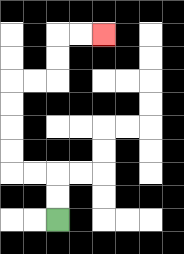{'start': '[2, 9]', 'end': '[4, 1]', 'path_directions': 'U,U,L,L,U,U,U,U,R,R,U,U,R,R', 'path_coordinates': '[[2, 9], [2, 8], [2, 7], [1, 7], [0, 7], [0, 6], [0, 5], [0, 4], [0, 3], [1, 3], [2, 3], [2, 2], [2, 1], [3, 1], [4, 1]]'}